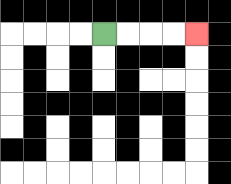{'start': '[4, 1]', 'end': '[8, 1]', 'path_directions': 'R,R,R,R', 'path_coordinates': '[[4, 1], [5, 1], [6, 1], [7, 1], [8, 1]]'}